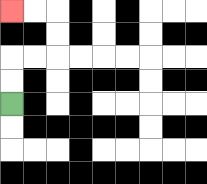{'start': '[0, 4]', 'end': '[0, 0]', 'path_directions': 'U,U,R,R,U,U,L,L', 'path_coordinates': '[[0, 4], [0, 3], [0, 2], [1, 2], [2, 2], [2, 1], [2, 0], [1, 0], [0, 0]]'}